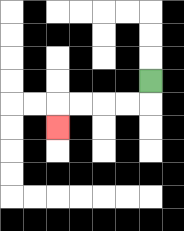{'start': '[6, 3]', 'end': '[2, 5]', 'path_directions': 'D,L,L,L,L,D', 'path_coordinates': '[[6, 3], [6, 4], [5, 4], [4, 4], [3, 4], [2, 4], [2, 5]]'}